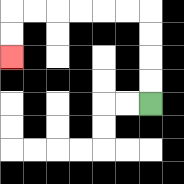{'start': '[6, 4]', 'end': '[0, 2]', 'path_directions': 'U,U,U,U,L,L,L,L,L,L,D,D', 'path_coordinates': '[[6, 4], [6, 3], [6, 2], [6, 1], [6, 0], [5, 0], [4, 0], [3, 0], [2, 0], [1, 0], [0, 0], [0, 1], [0, 2]]'}